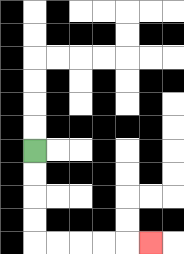{'start': '[1, 6]', 'end': '[6, 10]', 'path_directions': 'D,D,D,D,R,R,R,R,R', 'path_coordinates': '[[1, 6], [1, 7], [1, 8], [1, 9], [1, 10], [2, 10], [3, 10], [4, 10], [5, 10], [6, 10]]'}